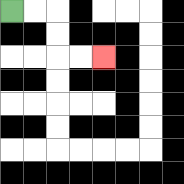{'start': '[0, 0]', 'end': '[4, 2]', 'path_directions': 'R,R,D,D,R,R', 'path_coordinates': '[[0, 0], [1, 0], [2, 0], [2, 1], [2, 2], [3, 2], [4, 2]]'}